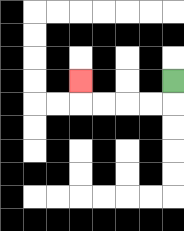{'start': '[7, 3]', 'end': '[3, 3]', 'path_directions': 'D,L,L,L,L,U', 'path_coordinates': '[[7, 3], [7, 4], [6, 4], [5, 4], [4, 4], [3, 4], [3, 3]]'}